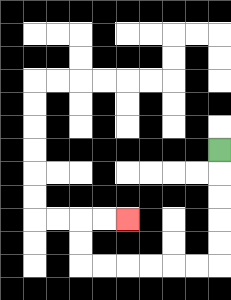{'start': '[9, 6]', 'end': '[5, 9]', 'path_directions': 'D,D,D,D,D,L,L,L,L,L,L,U,U,R,R', 'path_coordinates': '[[9, 6], [9, 7], [9, 8], [9, 9], [9, 10], [9, 11], [8, 11], [7, 11], [6, 11], [5, 11], [4, 11], [3, 11], [3, 10], [3, 9], [4, 9], [5, 9]]'}